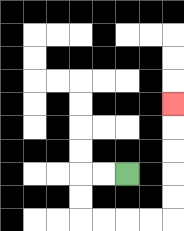{'start': '[5, 7]', 'end': '[7, 4]', 'path_directions': 'L,L,D,D,R,R,R,R,U,U,U,U,U', 'path_coordinates': '[[5, 7], [4, 7], [3, 7], [3, 8], [3, 9], [4, 9], [5, 9], [6, 9], [7, 9], [7, 8], [7, 7], [7, 6], [7, 5], [7, 4]]'}